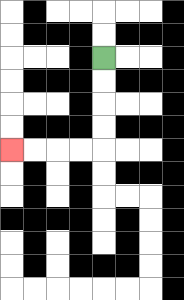{'start': '[4, 2]', 'end': '[0, 6]', 'path_directions': 'D,D,D,D,L,L,L,L', 'path_coordinates': '[[4, 2], [4, 3], [4, 4], [4, 5], [4, 6], [3, 6], [2, 6], [1, 6], [0, 6]]'}